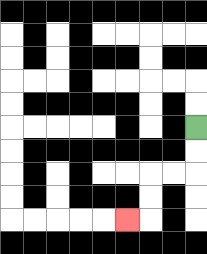{'start': '[8, 5]', 'end': '[5, 9]', 'path_directions': 'D,D,L,L,D,D,L', 'path_coordinates': '[[8, 5], [8, 6], [8, 7], [7, 7], [6, 7], [6, 8], [6, 9], [5, 9]]'}